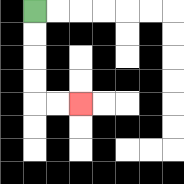{'start': '[1, 0]', 'end': '[3, 4]', 'path_directions': 'D,D,D,D,R,R', 'path_coordinates': '[[1, 0], [1, 1], [1, 2], [1, 3], [1, 4], [2, 4], [3, 4]]'}